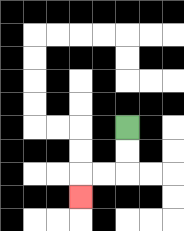{'start': '[5, 5]', 'end': '[3, 8]', 'path_directions': 'D,D,L,L,D', 'path_coordinates': '[[5, 5], [5, 6], [5, 7], [4, 7], [3, 7], [3, 8]]'}